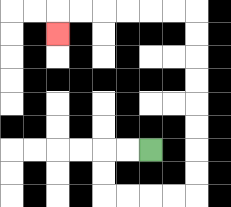{'start': '[6, 6]', 'end': '[2, 1]', 'path_directions': 'L,L,D,D,R,R,R,R,U,U,U,U,U,U,U,U,L,L,L,L,L,L,D', 'path_coordinates': '[[6, 6], [5, 6], [4, 6], [4, 7], [4, 8], [5, 8], [6, 8], [7, 8], [8, 8], [8, 7], [8, 6], [8, 5], [8, 4], [8, 3], [8, 2], [8, 1], [8, 0], [7, 0], [6, 0], [5, 0], [4, 0], [3, 0], [2, 0], [2, 1]]'}